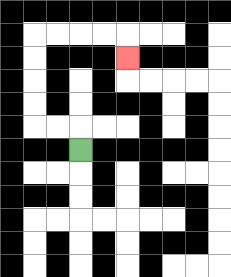{'start': '[3, 6]', 'end': '[5, 2]', 'path_directions': 'U,L,L,U,U,U,U,R,R,R,R,D', 'path_coordinates': '[[3, 6], [3, 5], [2, 5], [1, 5], [1, 4], [1, 3], [1, 2], [1, 1], [2, 1], [3, 1], [4, 1], [5, 1], [5, 2]]'}